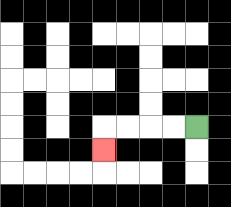{'start': '[8, 5]', 'end': '[4, 6]', 'path_directions': 'L,L,L,L,D', 'path_coordinates': '[[8, 5], [7, 5], [6, 5], [5, 5], [4, 5], [4, 6]]'}